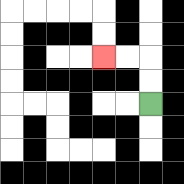{'start': '[6, 4]', 'end': '[4, 2]', 'path_directions': 'U,U,L,L', 'path_coordinates': '[[6, 4], [6, 3], [6, 2], [5, 2], [4, 2]]'}